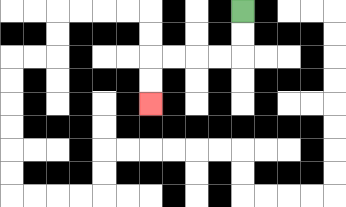{'start': '[10, 0]', 'end': '[6, 4]', 'path_directions': 'D,D,L,L,L,L,D,D', 'path_coordinates': '[[10, 0], [10, 1], [10, 2], [9, 2], [8, 2], [7, 2], [6, 2], [6, 3], [6, 4]]'}